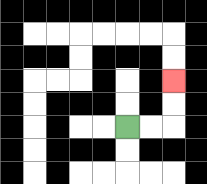{'start': '[5, 5]', 'end': '[7, 3]', 'path_directions': 'R,R,U,U', 'path_coordinates': '[[5, 5], [6, 5], [7, 5], [7, 4], [7, 3]]'}